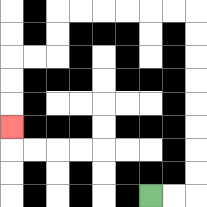{'start': '[6, 8]', 'end': '[0, 5]', 'path_directions': 'R,R,U,U,U,U,U,U,U,U,L,L,L,L,L,L,D,D,L,L,D,D,D', 'path_coordinates': '[[6, 8], [7, 8], [8, 8], [8, 7], [8, 6], [8, 5], [8, 4], [8, 3], [8, 2], [8, 1], [8, 0], [7, 0], [6, 0], [5, 0], [4, 0], [3, 0], [2, 0], [2, 1], [2, 2], [1, 2], [0, 2], [0, 3], [0, 4], [0, 5]]'}